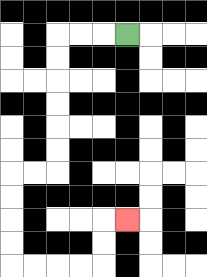{'start': '[5, 1]', 'end': '[5, 9]', 'path_directions': 'L,L,L,D,D,D,D,D,D,L,L,D,D,D,D,R,R,R,R,U,U,R', 'path_coordinates': '[[5, 1], [4, 1], [3, 1], [2, 1], [2, 2], [2, 3], [2, 4], [2, 5], [2, 6], [2, 7], [1, 7], [0, 7], [0, 8], [0, 9], [0, 10], [0, 11], [1, 11], [2, 11], [3, 11], [4, 11], [4, 10], [4, 9], [5, 9]]'}